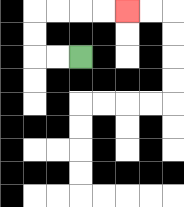{'start': '[3, 2]', 'end': '[5, 0]', 'path_directions': 'L,L,U,U,R,R,R,R', 'path_coordinates': '[[3, 2], [2, 2], [1, 2], [1, 1], [1, 0], [2, 0], [3, 0], [4, 0], [5, 0]]'}